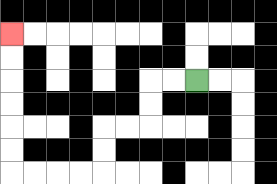{'start': '[8, 3]', 'end': '[0, 1]', 'path_directions': 'L,L,D,D,L,L,D,D,L,L,L,L,U,U,U,U,U,U', 'path_coordinates': '[[8, 3], [7, 3], [6, 3], [6, 4], [6, 5], [5, 5], [4, 5], [4, 6], [4, 7], [3, 7], [2, 7], [1, 7], [0, 7], [0, 6], [0, 5], [0, 4], [0, 3], [0, 2], [0, 1]]'}